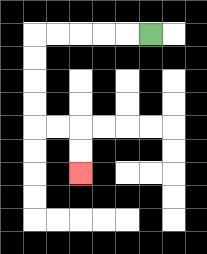{'start': '[6, 1]', 'end': '[3, 7]', 'path_directions': 'L,L,L,L,L,D,D,D,D,R,R,D,D', 'path_coordinates': '[[6, 1], [5, 1], [4, 1], [3, 1], [2, 1], [1, 1], [1, 2], [1, 3], [1, 4], [1, 5], [2, 5], [3, 5], [3, 6], [3, 7]]'}